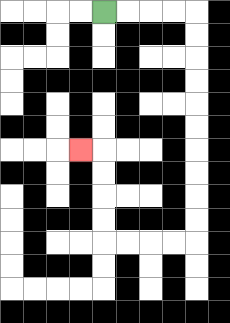{'start': '[4, 0]', 'end': '[3, 6]', 'path_directions': 'R,R,R,R,D,D,D,D,D,D,D,D,D,D,L,L,L,L,U,U,U,U,L', 'path_coordinates': '[[4, 0], [5, 0], [6, 0], [7, 0], [8, 0], [8, 1], [8, 2], [8, 3], [8, 4], [8, 5], [8, 6], [8, 7], [8, 8], [8, 9], [8, 10], [7, 10], [6, 10], [5, 10], [4, 10], [4, 9], [4, 8], [4, 7], [4, 6], [3, 6]]'}